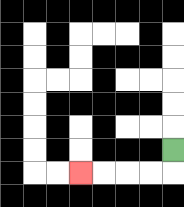{'start': '[7, 6]', 'end': '[3, 7]', 'path_directions': 'D,L,L,L,L', 'path_coordinates': '[[7, 6], [7, 7], [6, 7], [5, 7], [4, 7], [3, 7]]'}